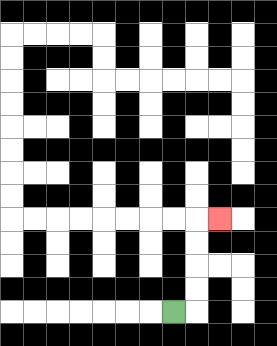{'start': '[7, 13]', 'end': '[9, 9]', 'path_directions': 'R,U,U,U,U,R', 'path_coordinates': '[[7, 13], [8, 13], [8, 12], [8, 11], [8, 10], [8, 9], [9, 9]]'}